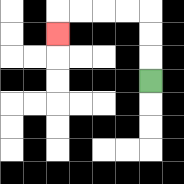{'start': '[6, 3]', 'end': '[2, 1]', 'path_directions': 'U,U,U,L,L,L,L,D', 'path_coordinates': '[[6, 3], [6, 2], [6, 1], [6, 0], [5, 0], [4, 0], [3, 0], [2, 0], [2, 1]]'}